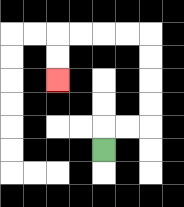{'start': '[4, 6]', 'end': '[2, 3]', 'path_directions': 'U,R,R,U,U,U,U,L,L,L,L,D,D', 'path_coordinates': '[[4, 6], [4, 5], [5, 5], [6, 5], [6, 4], [6, 3], [6, 2], [6, 1], [5, 1], [4, 1], [3, 1], [2, 1], [2, 2], [2, 3]]'}